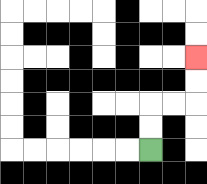{'start': '[6, 6]', 'end': '[8, 2]', 'path_directions': 'U,U,R,R,U,U', 'path_coordinates': '[[6, 6], [6, 5], [6, 4], [7, 4], [8, 4], [8, 3], [8, 2]]'}